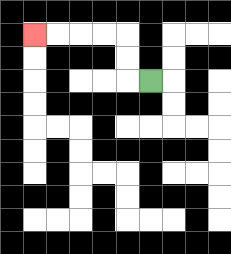{'start': '[6, 3]', 'end': '[1, 1]', 'path_directions': 'L,U,U,L,L,L,L', 'path_coordinates': '[[6, 3], [5, 3], [5, 2], [5, 1], [4, 1], [3, 1], [2, 1], [1, 1]]'}